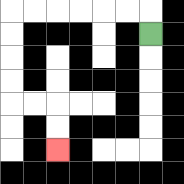{'start': '[6, 1]', 'end': '[2, 6]', 'path_directions': 'U,L,L,L,L,L,L,D,D,D,D,R,R,D,D', 'path_coordinates': '[[6, 1], [6, 0], [5, 0], [4, 0], [3, 0], [2, 0], [1, 0], [0, 0], [0, 1], [0, 2], [0, 3], [0, 4], [1, 4], [2, 4], [2, 5], [2, 6]]'}